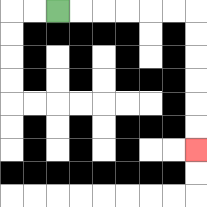{'start': '[2, 0]', 'end': '[8, 6]', 'path_directions': 'R,R,R,R,R,R,D,D,D,D,D,D', 'path_coordinates': '[[2, 0], [3, 0], [4, 0], [5, 0], [6, 0], [7, 0], [8, 0], [8, 1], [8, 2], [8, 3], [8, 4], [8, 5], [8, 6]]'}